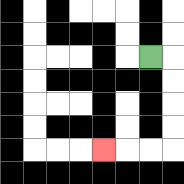{'start': '[6, 2]', 'end': '[4, 6]', 'path_directions': 'R,D,D,D,D,L,L,L', 'path_coordinates': '[[6, 2], [7, 2], [7, 3], [7, 4], [7, 5], [7, 6], [6, 6], [5, 6], [4, 6]]'}